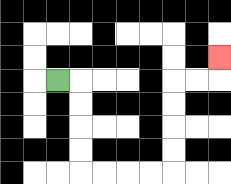{'start': '[2, 3]', 'end': '[9, 2]', 'path_directions': 'R,D,D,D,D,R,R,R,R,U,U,U,U,R,R,U', 'path_coordinates': '[[2, 3], [3, 3], [3, 4], [3, 5], [3, 6], [3, 7], [4, 7], [5, 7], [6, 7], [7, 7], [7, 6], [7, 5], [7, 4], [7, 3], [8, 3], [9, 3], [9, 2]]'}